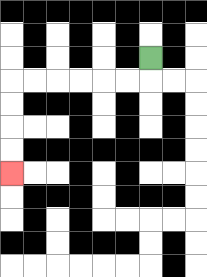{'start': '[6, 2]', 'end': '[0, 7]', 'path_directions': 'D,L,L,L,L,L,L,D,D,D,D', 'path_coordinates': '[[6, 2], [6, 3], [5, 3], [4, 3], [3, 3], [2, 3], [1, 3], [0, 3], [0, 4], [0, 5], [0, 6], [0, 7]]'}